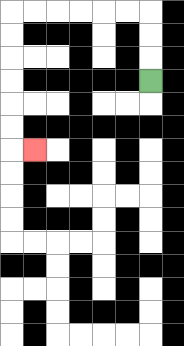{'start': '[6, 3]', 'end': '[1, 6]', 'path_directions': 'U,U,U,L,L,L,L,L,L,D,D,D,D,D,D,R', 'path_coordinates': '[[6, 3], [6, 2], [6, 1], [6, 0], [5, 0], [4, 0], [3, 0], [2, 0], [1, 0], [0, 0], [0, 1], [0, 2], [0, 3], [0, 4], [0, 5], [0, 6], [1, 6]]'}